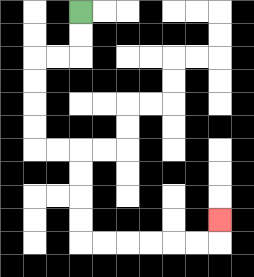{'start': '[3, 0]', 'end': '[9, 9]', 'path_directions': 'D,D,L,L,D,D,D,D,R,R,D,D,D,D,R,R,R,R,R,R,U', 'path_coordinates': '[[3, 0], [3, 1], [3, 2], [2, 2], [1, 2], [1, 3], [1, 4], [1, 5], [1, 6], [2, 6], [3, 6], [3, 7], [3, 8], [3, 9], [3, 10], [4, 10], [5, 10], [6, 10], [7, 10], [8, 10], [9, 10], [9, 9]]'}